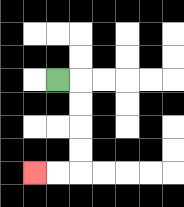{'start': '[2, 3]', 'end': '[1, 7]', 'path_directions': 'R,D,D,D,D,L,L', 'path_coordinates': '[[2, 3], [3, 3], [3, 4], [3, 5], [3, 6], [3, 7], [2, 7], [1, 7]]'}